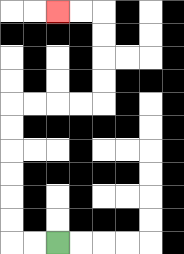{'start': '[2, 10]', 'end': '[2, 0]', 'path_directions': 'L,L,U,U,U,U,U,U,R,R,R,R,U,U,U,U,L,L', 'path_coordinates': '[[2, 10], [1, 10], [0, 10], [0, 9], [0, 8], [0, 7], [0, 6], [0, 5], [0, 4], [1, 4], [2, 4], [3, 4], [4, 4], [4, 3], [4, 2], [4, 1], [4, 0], [3, 0], [2, 0]]'}